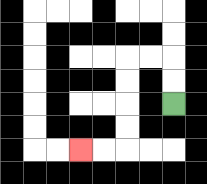{'start': '[7, 4]', 'end': '[3, 6]', 'path_directions': 'U,U,L,L,D,D,D,D,L,L', 'path_coordinates': '[[7, 4], [7, 3], [7, 2], [6, 2], [5, 2], [5, 3], [5, 4], [5, 5], [5, 6], [4, 6], [3, 6]]'}